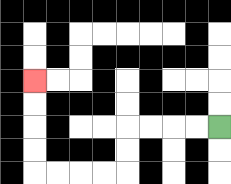{'start': '[9, 5]', 'end': '[1, 3]', 'path_directions': 'L,L,L,L,D,D,L,L,L,L,U,U,U,U', 'path_coordinates': '[[9, 5], [8, 5], [7, 5], [6, 5], [5, 5], [5, 6], [5, 7], [4, 7], [3, 7], [2, 7], [1, 7], [1, 6], [1, 5], [1, 4], [1, 3]]'}